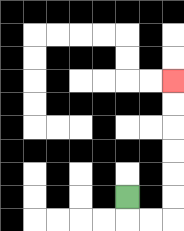{'start': '[5, 8]', 'end': '[7, 3]', 'path_directions': 'D,R,R,U,U,U,U,U,U', 'path_coordinates': '[[5, 8], [5, 9], [6, 9], [7, 9], [7, 8], [7, 7], [7, 6], [7, 5], [7, 4], [7, 3]]'}